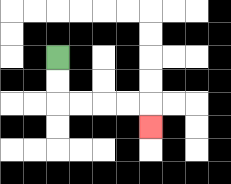{'start': '[2, 2]', 'end': '[6, 5]', 'path_directions': 'D,D,R,R,R,R,D', 'path_coordinates': '[[2, 2], [2, 3], [2, 4], [3, 4], [4, 4], [5, 4], [6, 4], [6, 5]]'}